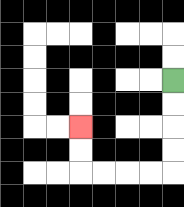{'start': '[7, 3]', 'end': '[3, 5]', 'path_directions': 'D,D,D,D,L,L,L,L,U,U', 'path_coordinates': '[[7, 3], [7, 4], [7, 5], [7, 6], [7, 7], [6, 7], [5, 7], [4, 7], [3, 7], [3, 6], [3, 5]]'}